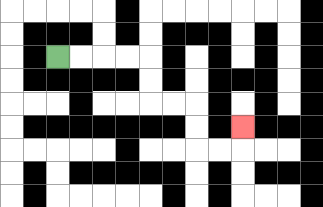{'start': '[2, 2]', 'end': '[10, 5]', 'path_directions': 'R,R,R,R,D,D,R,R,D,D,R,R,U', 'path_coordinates': '[[2, 2], [3, 2], [4, 2], [5, 2], [6, 2], [6, 3], [6, 4], [7, 4], [8, 4], [8, 5], [8, 6], [9, 6], [10, 6], [10, 5]]'}